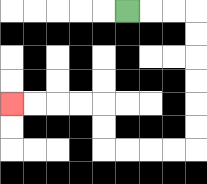{'start': '[5, 0]', 'end': '[0, 4]', 'path_directions': 'R,R,R,D,D,D,D,D,D,L,L,L,L,U,U,L,L,L,L', 'path_coordinates': '[[5, 0], [6, 0], [7, 0], [8, 0], [8, 1], [8, 2], [8, 3], [8, 4], [8, 5], [8, 6], [7, 6], [6, 6], [5, 6], [4, 6], [4, 5], [4, 4], [3, 4], [2, 4], [1, 4], [0, 4]]'}